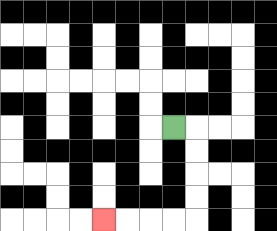{'start': '[7, 5]', 'end': '[4, 9]', 'path_directions': 'R,D,D,D,D,L,L,L,L', 'path_coordinates': '[[7, 5], [8, 5], [8, 6], [8, 7], [8, 8], [8, 9], [7, 9], [6, 9], [5, 9], [4, 9]]'}